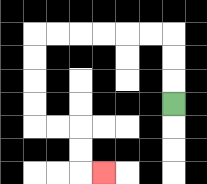{'start': '[7, 4]', 'end': '[4, 7]', 'path_directions': 'U,U,U,L,L,L,L,L,L,D,D,D,D,R,R,D,D,R', 'path_coordinates': '[[7, 4], [7, 3], [7, 2], [7, 1], [6, 1], [5, 1], [4, 1], [3, 1], [2, 1], [1, 1], [1, 2], [1, 3], [1, 4], [1, 5], [2, 5], [3, 5], [3, 6], [3, 7], [4, 7]]'}